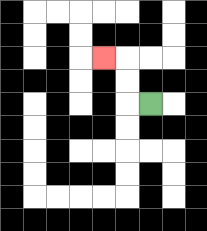{'start': '[6, 4]', 'end': '[4, 2]', 'path_directions': 'L,U,U,L', 'path_coordinates': '[[6, 4], [5, 4], [5, 3], [5, 2], [4, 2]]'}